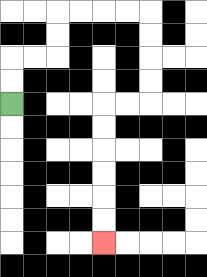{'start': '[0, 4]', 'end': '[4, 10]', 'path_directions': 'U,U,R,R,U,U,R,R,R,R,D,D,D,D,L,L,D,D,D,D,D,D', 'path_coordinates': '[[0, 4], [0, 3], [0, 2], [1, 2], [2, 2], [2, 1], [2, 0], [3, 0], [4, 0], [5, 0], [6, 0], [6, 1], [6, 2], [6, 3], [6, 4], [5, 4], [4, 4], [4, 5], [4, 6], [4, 7], [4, 8], [4, 9], [4, 10]]'}